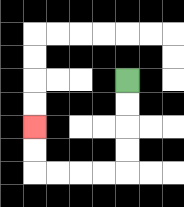{'start': '[5, 3]', 'end': '[1, 5]', 'path_directions': 'D,D,D,D,L,L,L,L,U,U', 'path_coordinates': '[[5, 3], [5, 4], [5, 5], [5, 6], [5, 7], [4, 7], [3, 7], [2, 7], [1, 7], [1, 6], [1, 5]]'}